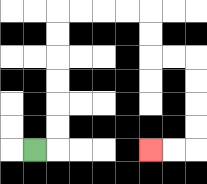{'start': '[1, 6]', 'end': '[6, 6]', 'path_directions': 'R,U,U,U,U,U,U,R,R,R,R,D,D,R,R,D,D,D,D,L,L', 'path_coordinates': '[[1, 6], [2, 6], [2, 5], [2, 4], [2, 3], [2, 2], [2, 1], [2, 0], [3, 0], [4, 0], [5, 0], [6, 0], [6, 1], [6, 2], [7, 2], [8, 2], [8, 3], [8, 4], [8, 5], [8, 6], [7, 6], [6, 6]]'}